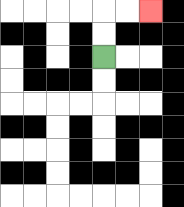{'start': '[4, 2]', 'end': '[6, 0]', 'path_directions': 'U,U,R,R', 'path_coordinates': '[[4, 2], [4, 1], [4, 0], [5, 0], [6, 0]]'}